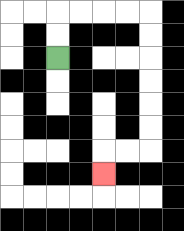{'start': '[2, 2]', 'end': '[4, 7]', 'path_directions': 'U,U,R,R,R,R,D,D,D,D,D,D,L,L,D', 'path_coordinates': '[[2, 2], [2, 1], [2, 0], [3, 0], [4, 0], [5, 0], [6, 0], [6, 1], [6, 2], [6, 3], [6, 4], [6, 5], [6, 6], [5, 6], [4, 6], [4, 7]]'}